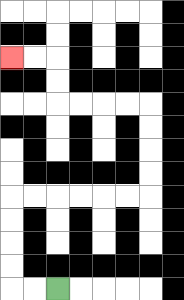{'start': '[2, 12]', 'end': '[0, 2]', 'path_directions': 'L,L,U,U,U,U,R,R,R,R,R,R,U,U,U,U,L,L,L,L,U,U,L,L', 'path_coordinates': '[[2, 12], [1, 12], [0, 12], [0, 11], [0, 10], [0, 9], [0, 8], [1, 8], [2, 8], [3, 8], [4, 8], [5, 8], [6, 8], [6, 7], [6, 6], [6, 5], [6, 4], [5, 4], [4, 4], [3, 4], [2, 4], [2, 3], [2, 2], [1, 2], [0, 2]]'}